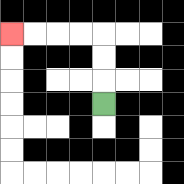{'start': '[4, 4]', 'end': '[0, 1]', 'path_directions': 'U,U,U,L,L,L,L', 'path_coordinates': '[[4, 4], [4, 3], [4, 2], [4, 1], [3, 1], [2, 1], [1, 1], [0, 1]]'}